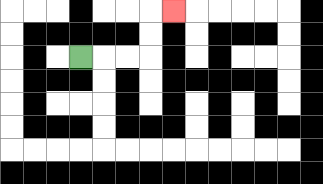{'start': '[3, 2]', 'end': '[7, 0]', 'path_directions': 'R,R,R,U,U,R', 'path_coordinates': '[[3, 2], [4, 2], [5, 2], [6, 2], [6, 1], [6, 0], [7, 0]]'}